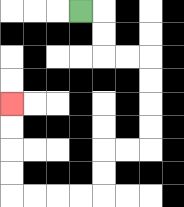{'start': '[3, 0]', 'end': '[0, 4]', 'path_directions': 'R,D,D,R,R,D,D,D,D,L,L,D,D,L,L,L,L,U,U,U,U', 'path_coordinates': '[[3, 0], [4, 0], [4, 1], [4, 2], [5, 2], [6, 2], [6, 3], [6, 4], [6, 5], [6, 6], [5, 6], [4, 6], [4, 7], [4, 8], [3, 8], [2, 8], [1, 8], [0, 8], [0, 7], [0, 6], [0, 5], [0, 4]]'}